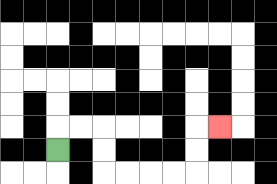{'start': '[2, 6]', 'end': '[9, 5]', 'path_directions': 'U,R,R,D,D,R,R,R,R,U,U,R', 'path_coordinates': '[[2, 6], [2, 5], [3, 5], [4, 5], [4, 6], [4, 7], [5, 7], [6, 7], [7, 7], [8, 7], [8, 6], [8, 5], [9, 5]]'}